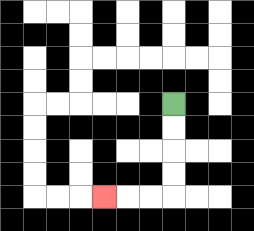{'start': '[7, 4]', 'end': '[4, 8]', 'path_directions': 'D,D,D,D,L,L,L', 'path_coordinates': '[[7, 4], [7, 5], [7, 6], [7, 7], [7, 8], [6, 8], [5, 8], [4, 8]]'}